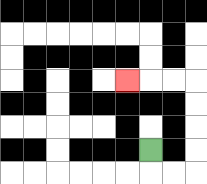{'start': '[6, 6]', 'end': '[5, 3]', 'path_directions': 'D,R,R,U,U,U,U,L,L,L', 'path_coordinates': '[[6, 6], [6, 7], [7, 7], [8, 7], [8, 6], [8, 5], [8, 4], [8, 3], [7, 3], [6, 3], [5, 3]]'}